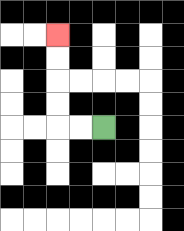{'start': '[4, 5]', 'end': '[2, 1]', 'path_directions': 'L,L,U,U,U,U', 'path_coordinates': '[[4, 5], [3, 5], [2, 5], [2, 4], [2, 3], [2, 2], [2, 1]]'}